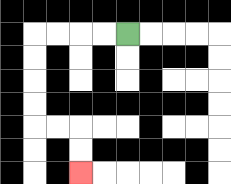{'start': '[5, 1]', 'end': '[3, 7]', 'path_directions': 'L,L,L,L,D,D,D,D,R,R,D,D', 'path_coordinates': '[[5, 1], [4, 1], [3, 1], [2, 1], [1, 1], [1, 2], [1, 3], [1, 4], [1, 5], [2, 5], [3, 5], [3, 6], [3, 7]]'}